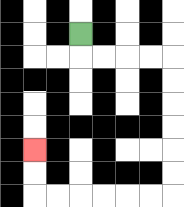{'start': '[3, 1]', 'end': '[1, 6]', 'path_directions': 'D,R,R,R,R,D,D,D,D,D,D,L,L,L,L,L,L,U,U', 'path_coordinates': '[[3, 1], [3, 2], [4, 2], [5, 2], [6, 2], [7, 2], [7, 3], [7, 4], [7, 5], [7, 6], [7, 7], [7, 8], [6, 8], [5, 8], [4, 8], [3, 8], [2, 8], [1, 8], [1, 7], [1, 6]]'}